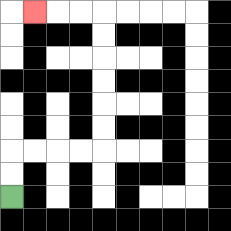{'start': '[0, 8]', 'end': '[1, 0]', 'path_directions': 'U,U,R,R,R,R,U,U,U,U,U,U,L,L,L', 'path_coordinates': '[[0, 8], [0, 7], [0, 6], [1, 6], [2, 6], [3, 6], [4, 6], [4, 5], [4, 4], [4, 3], [4, 2], [4, 1], [4, 0], [3, 0], [2, 0], [1, 0]]'}